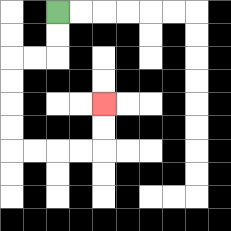{'start': '[2, 0]', 'end': '[4, 4]', 'path_directions': 'D,D,L,L,D,D,D,D,R,R,R,R,U,U', 'path_coordinates': '[[2, 0], [2, 1], [2, 2], [1, 2], [0, 2], [0, 3], [0, 4], [0, 5], [0, 6], [1, 6], [2, 6], [3, 6], [4, 6], [4, 5], [4, 4]]'}